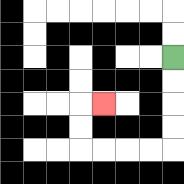{'start': '[7, 2]', 'end': '[4, 4]', 'path_directions': 'D,D,D,D,L,L,L,L,U,U,R', 'path_coordinates': '[[7, 2], [7, 3], [7, 4], [7, 5], [7, 6], [6, 6], [5, 6], [4, 6], [3, 6], [3, 5], [3, 4], [4, 4]]'}